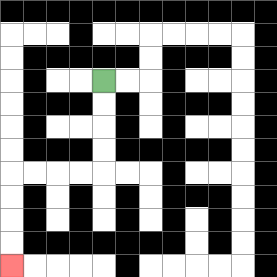{'start': '[4, 3]', 'end': '[0, 11]', 'path_directions': 'D,D,D,D,L,L,L,L,D,D,D,D', 'path_coordinates': '[[4, 3], [4, 4], [4, 5], [4, 6], [4, 7], [3, 7], [2, 7], [1, 7], [0, 7], [0, 8], [0, 9], [0, 10], [0, 11]]'}